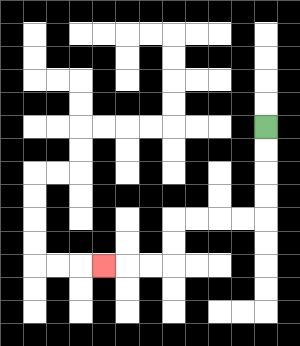{'start': '[11, 5]', 'end': '[4, 11]', 'path_directions': 'D,D,D,D,L,L,L,L,D,D,L,L,L', 'path_coordinates': '[[11, 5], [11, 6], [11, 7], [11, 8], [11, 9], [10, 9], [9, 9], [8, 9], [7, 9], [7, 10], [7, 11], [6, 11], [5, 11], [4, 11]]'}